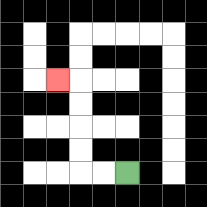{'start': '[5, 7]', 'end': '[2, 3]', 'path_directions': 'L,L,U,U,U,U,L', 'path_coordinates': '[[5, 7], [4, 7], [3, 7], [3, 6], [3, 5], [3, 4], [3, 3], [2, 3]]'}